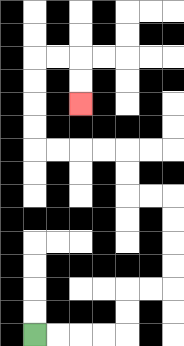{'start': '[1, 14]', 'end': '[3, 4]', 'path_directions': 'R,R,R,R,U,U,R,R,U,U,U,U,L,L,U,U,L,L,L,L,U,U,U,U,R,R,D,D', 'path_coordinates': '[[1, 14], [2, 14], [3, 14], [4, 14], [5, 14], [5, 13], [5, 12], [6, 12], [7, 12], [7, 11], [7, 10], [7, 9], [7, 8], [6, 8], [5, 8], [5, 7], [5, 6], [4, 6], [3, 6], [2, 6], [1, 6], [1, 5], [1, 4], [1, 3], [1, 2], [2, 2], [3, 2], [3, 3], [3, 4]]'}